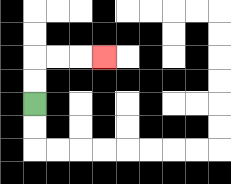{'start': '[1, 4]', 'end': '[4, 2]', 'path_directions': 'U,U,R,R,R', 'path_coordinates': '[[1, 4], [1, 3], [1, 2], [2, 2], [3, 2], [4, 2]]'}